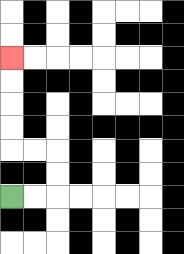{'start': '[0, 8]', 'end': '[0, 2]', 'path_directions': 'R,R,U,U,L,L,U,U,U,U', 'path_coordinates': '[[0, 8], [1, 8], [2, 8], [2, 7], [2, 6], [1, 6], [0, 6], [0, 5], [0, 4], [0, 3], [0, 2]]'}